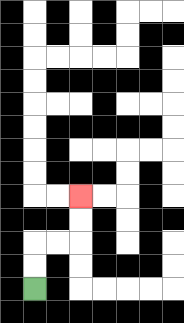{'start': '[1, 12]', 'end': '[3, 8]', 'path_directions': 'U,U,R,R,U,U', 'path_coordinates': '[[1, 12], [1, 11], [1, 10], [2, 10], [3, 10], [3, 9], [3, 8]]'}